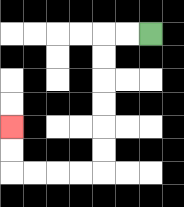{'start': '[6, 1]', 'end': '[0, 5]', 'path_directions': 'L,L,D,D,D,D,D,D,L,L,L,L,U,U', 'path_coordinates': '[[6, 1], [5, 1], [4, 1], [4, 2], [4, 3], [4, 4], [4, 5], [4, 6], [4, 7], [3, 7], [2, 7], [1, 7], [0, 7], [0, 6], [0, 5]]'}